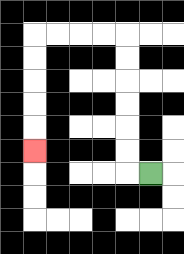{'start': '[6, 7]', 'end': '[1, 6]', 'path_directions': 'L,U,U,U,U,U,U,L,L,L,L,D,D,D,D,D', 'path_coordinates': '[[6, 7], [5, 7], [5, 6], [5, 5], [5, 4], [5, 3], [5, 2], [5, 1], [4, 1], [3, 1], [2, 1], [1, 1], [1, 2], [1, 3], [1, 4], [1, 5], [1, 6]]'}